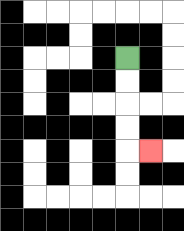{'start': '[5, 2]', 'end': '[6, 6]', 'path_directions': 'D,D,D,D,R', 'path_coordinates': '[[5, 2], [5, 3], [5, 4], [5, 5], [5, 6], [6, 6]]'}